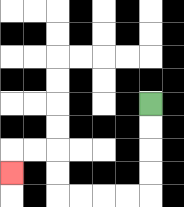{'start': '[6, 4]', 'end': '[0, 7]', 'path_directions': 'D,D,D,D,L,L,L,L,U,U,L,L,D', 'path_coordinates': '[[6, 4], [6, 5], [6, 6], [6, 7], [6, 8], [5, 8], [4, 8], [3, 8], [2, 8], [2, 7], [2, 6], [1, 6], [0, 6], [0, 7]]'}